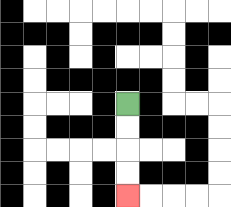{'start': '[5, 4]', 'end': '[5, 8]', 'path_directions': 'D,D,D,D', 'path_coordinates': '[[5, 4], [5, 5], [5, 6], [5, 7], [5, 8]]'}